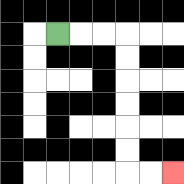{'start': '[2, 1]', 'end': '[7, 7]', 'path_directions': 'R,R,R,D,D,D,D,D,D,R,R', 'path_coordinates': '[[2, 1], [3, 1], [4, 1], [5, 1], [5, 2], [5, 3], [5, 4], [5, 5], [5, 6], [5, 7], [6, 7], [7, 7]]'}